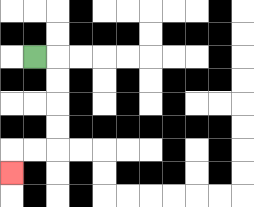{'start': '[1, 2]', 'end': '[0, 7]', 'path_directions': 'R,D,D,D,D,L,L,D', 'path_coordinates': '[[1, 2], [2, 2], [2, 3], [2, 4], [2, 5], [2, 6], [1, 6], [0, 6], [0, 7]]'}